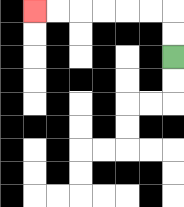{'start': '[7, 2]', 'end': '[1, 0]', 'path_directions': 'U,U,L,L,L,L,L,L', 'path_coordinates': '[[7, 2], [7, 1], [7, 0], [6, 0], [5, 0], [4, 0], [3, 0], [2, 0], [1, 0]]'}